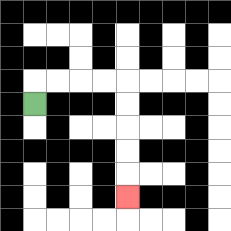{'start': '[1, 4]', 'end': '[5, 8]', 'path_directions': 'U,R,R,R,R,D,D,D,D,D', 'path_coordinates': '[[1, 4], [1, 3], [2, 3], [3, 3], [4, 3], [5, 3], [5, 4], [5, 5], [5, 6], [5, 7], [5, 8]]'}